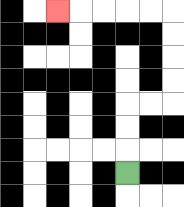{'start': '[5, 7]', 'end': '[2, 0]', 'path_directions': 'U,U,U,R,R,U,U,U,U,L,L,L,L,L', 'path_coordinates': '[[5, 7], [5, 6], [5, 5], [5, 4], [6, 4], [7, 4], [7, 3], [7, 2], [7, 1], [7, 0], [6, 0], [5, 0], [4, 0], [3, 0], [2, 0]]'}